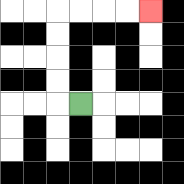{'start': '[3, 4]', 'end': '[6, 0]', 'path_directions': 'L,U,U,U,U,R,R,R,R', 'path_coordinates': '[[3, 4], [2, 4], [2, 3], [2, 2], [2, 1], [2, 0], [3, 0], [4, 0], [5, 0], [6, 0]]'}